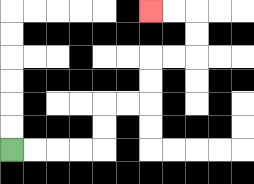{'start': '[0, 6]', 'end': '[6, 0]', 'path_directions': 'R,R,R,R,U,U,R,R,U,U,R,R,U,U,L,L', 'path_coordinates': '[[0, 6], [1, 6], [2, 6], [3, 6], [4, 6], [4, 5], [4, 4], [5, 4], [6, 4], [6, 3], [6, 2], [7, 2], [8, 2], [8, 1], [8, 0], [7, 0], [6, 0]]'}